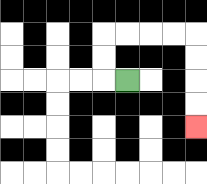{'start': '[5, 3]', 'end': '[8, 5]', 'path_directions': 'L,U,U,R,R,R,R,D,D,D,D', 'path_coordinates': '[[5, 3], [4, 3], [4, 2], [4, 1], [5, 1], [6, 1], [7, 1], [8, 1], [8, 2], [8, 3], [8, 4], [8, 5]]'}